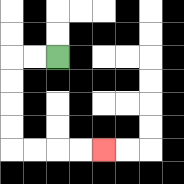{'start': '[2, 2]', 'end': '[4, 6]', 'path_directions': 'L,L,D,D,D,D,R,R,R,R', 'path_coordinates': '[[2, 2], [1, 2], [0, 2], [0, 3], [0, 4], [0, 5], [0, 6], [1, 6], [2, 6], [3, 6], [4, 6]]'}